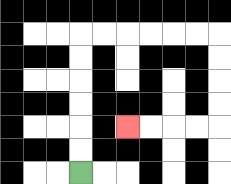{'start': '[3, 7]', 'end': '[5, 5]', 'path_directions': 'U,U,U,U,U,U,R,R,R,R,R,R,D,D,D,D,L,L,L,L', 'path_coordinates': '[[3, 7], [3, 6], [3, 5], [3, 4], [3, 3], [3, 2], [3, 1], [4, 1], [5, 1], [6, 1], [7, 1], [8, 1], [9, 1], [9, 2], [9, 3], [9, 4], [9, 5], [8, 5], [7, 5], [6, 5], [5, 5]]'}